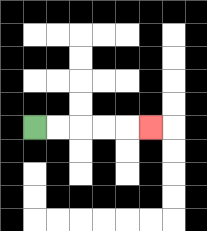{'start': '[1, 5]', 'end': '[6, 5]', 'path_directions': 'R,R,R,R,R', 'path_coordinates': '[[1, 5], [2, 5], [3, 5], [4, 5], [5, 5], [6, 5]]'}